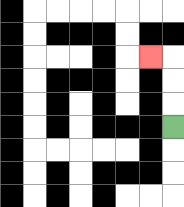{'start': '[7, 5]', 'end': '[6, 2]', 'path_directions': 'U,U,U,L', 'path_coordinates': '[[7, 5], [7, 4], [7, 3], [7, 2], [6, 2]]'}